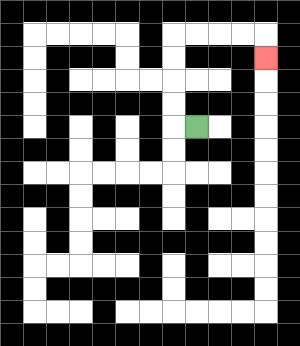{'start': '[8, 5]', 'end': '[11, 2]', 'path_directions': 'L,U,U,U,U,R,R,R,R,D', 'path_coordinates': '[[8, 5], [7, 5], [7, 4], [7, 3], [7, 2], [7, 1], [8, 1], [9, 1], [10, 1], [11, 1], [11, 2]]'}